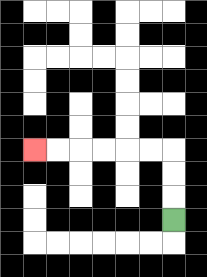{'start': '[7, 9]', 'end': '[1, 6]', 'path_directions': 'U,U,U,L,L,L,L,L,L', 'path_coordinates': '[[7, 9], [7, 8], [7, 7], [7, 6], [6, 6], [5, 6], [4, 6], [3, 6], [2, 6], [1, 6]]'}